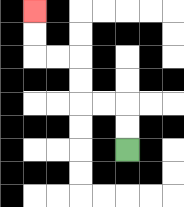{'start': '[5, 6]', 'end': '[1, 0]', 'path_directions': 'U,U,L,L,U,U,L,L,U,U', 'path_coordinates': '[[5, 6], [5, 5], [5, 4], [4, 4], [3, 4], [3, 3], [3, 2], [2, 2], [1, 2], [1, 1], [1, 0]]'}